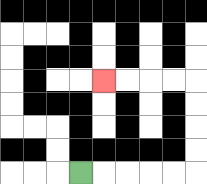{'start': '[3, 7]', 'end': '[4, 3]', 'path_directions': 'R,R,R,R,R,U,U,U,U,L,L,L,L', 'path_coordinates': '[[3, 7], [4, 7], [5, 7], [6, 7], [7, 7], [8, 7], [8, 6], [8, 5], [8, 4], [8, 3], [7, 3], [6, 3], [5, 3], [4, 3]]'}